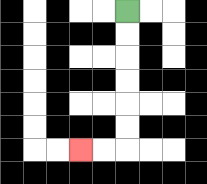{'start': '[5, 0]', 'end': '[3, 6]', 'path_directions': 'D,D,D,D,D,D,L,L', 'path_coordinates': '[[5, 0], [5, 1], [5, 2], [5, 3], [5, 4], [5, 5], [5, 6], [4, 6], [3, 6]]'}